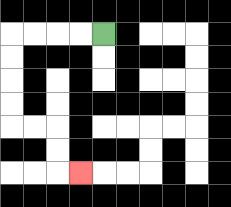{'start': '[4, 1]', 'end': '[3, 7]', 'path_directions': 'L,L,L,L,D,D,D,D,R,R,D,D,R', 'path_coordinates': '[[4, 1], [3, 1], [2, 1], [1, 1], [0, 1], [0, 2], [0, 3], [0, 4], [0, 5], [1, 5], [2, 5], [2, 6], [2, 7], [3, 7]]'}